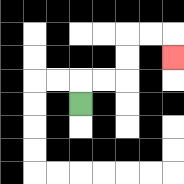{'start': '[3, 4]', 'end': '[7, 2]', 'path_directions': 'U,R,R,U,U,R,R,D', 'path_coordinates': '[[3, 4], [3, 3], [4, 3], [5, 3], [5, 2], [5, 1], [6, 1], [7, 1], [7, 2]]'}